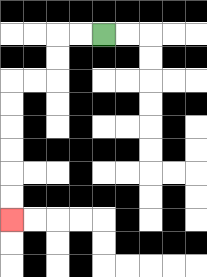{'start': '[4, 1]', 'end': '[0, 9]', 'path_directions': 'L,L,D,D,L,L,D,D,D,D,D,D', 'path_coordinates': '[[4, 1], [3, 1], [2, 1], [2, 2], [2, 3], [1, 3], [0, 3], [0, 4], [0, 5], [0, 6], [0, 7], [0, 8], [0, 9]]'}